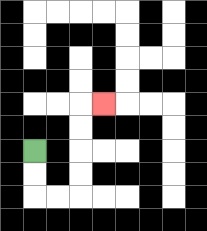{'start': '[1, 6]', 'end': '[4, 4]', 'path_directions': 'D,D,R,R,U,U,U,U,R', 'path_coordinates': '[[1, 6], [1, 7], [1, 8], [2, 8], [3, 8], [3, 7], [3, 6], [3, 5], [3, 4], [4, 4]]'}